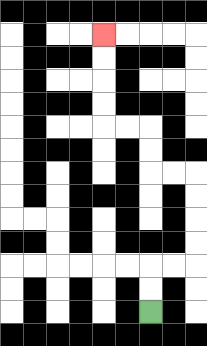{'start': '[6, 13]', 'end': '[4, 1]', 'path_directions': 'U,U,R,R,U,U,U,U,L,L,U,U,L,L,U,U,U,U', 'path_coordinates': '[[6, 13], [6, 12], [6, 11], [7, 11], [8, 11], [8, 10], [8, 9], [8, 8], [8, 7], [7, 7], [6, 7], [6, 6], [6, 5], [5, 5], [4, 5], [4, 4], [4, 3], [4, 2], [4, 1]]'}